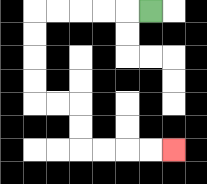{'start': '[6, 0]', 'end': '[7, 6]', 'path_directions': 'L,L,L,L,L,D,D,D,D,R,R,D,D,R,R,R,R', 'path_coordinates': '[[6, 0], [5, 0], [4, 0], [3, 0], [2, 0], [1, 0], [1, 1], [1, 2], [1, 3], [1, 4], [2, 4], [3, 4], [3, 5], [3, 6], [4, 6], [5, 6], [6, 6], [7, 6]]'}